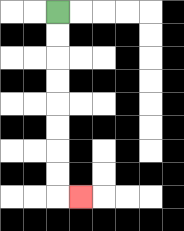{'start': '[2, 0]', 'end': '[3, 8]', 'path_directions': 'D,D,D,D,D,D,D,D,R', 'path_coordinates': '[[2, 0], [2, 1], [2, 2], [2, 3], [2, 4], [2, 5], [2, 6], [2, 7], [2, 8], [3, 8]]'}